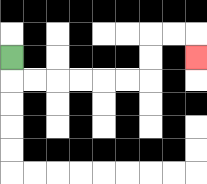{'start': '[0, 2]', 'end': '[8, 2]', 'path_directions': 'D,R,R,R,R,R,R,U,U,R,R,D', 'path_coordinates': '[[0, 2], [0, 3], [1, 3], [2, 3], [3, 3], [4, 3], [5, 3], [6, 3], [6, 2], [6, 1], [7, 1], [8, 1], [8, 2]]'}